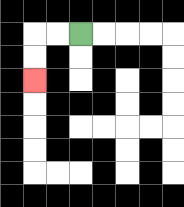{'start': '[3, 1]', 'end': '[1, 3]', 'path_directions': 'L,L,D,D', 'path_coordinates': '[[3, 1], [2, 1], [1, 1], [1, 2], [1, 3]]'}